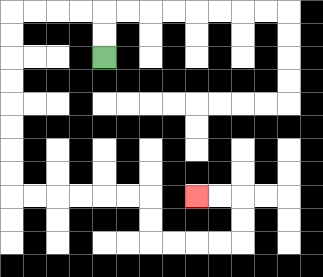{'start': '[4, 2]', 'end': '[8, 8]', 'path_directions': 'U,U,L,L,L,L,D,D,D,D,D,D,D,D,R,R,R,R,R,R,D,D,R,R,R,R,U,U,L,L', 'path_coordinates': '[[4, 2], [4, 1], [4, 0], [3, 0], [2, 0], [1, 0], [0, 0], [0, 1], [0, 2], [0, 3], [0, 4], [0, 5], [0, 6], [0, 7], [0, 8], [1, 8], [2, 8], [3, 8], [4, 8], [5, 8], [6, 8], [6, 9], [6, 10], [7, 10], [8, 10], [9, 10], [10, 10], [10, 9], [10, 8], [9, 8], [8, 8]]'}